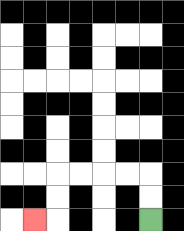{'start': '[6, 9]', 'end': '[1, 9]', 'path_directions': 'U,U,L,L,L,L,D,D,L', 'path_coordinates': '[[6, 9], [6, 8], [6, 7], [5, 7], [4, 7], [3, 7], [2, 7], [2, 8], [2, 9], [1, 9]]'}